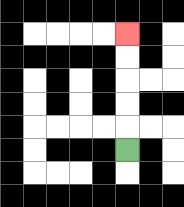{'start': '[5, 6]', 'end': '[5, 1]', 'path_directions': 'U,U,U,U,U', 'path_coordinates': '[[5, 6], [5, 5], [5, 4], [5, 3], [5, 2], [5, 1]]'}